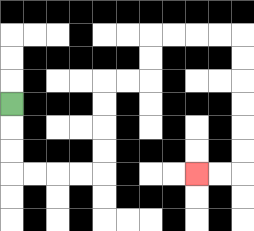{'start': '[0, 4]', 'end': '[8, 7]', 'path_directions': 'D,D,D,R,R,R,R,U,U,U,U,R,R,U,U,R,R,R,R,D,D,D,D,D,D,L,L', 'path_coordinates': '[[0, 4], [0, 5], [0, 6], [0, 7], [1, 7], [2, 7], [3, 7], [4, 7], [4, 6], [4, 5], [4, 4], [4, 3], [5, 3], [6, 3], [6, 2], [6, 1], [7, 1], [8, 1], [9, 1], [10, 1], [10, 2], [10, 3], [10, 4], [10, 5], [10, 6], [10, 7], [9, 7], [8, 7]]'}